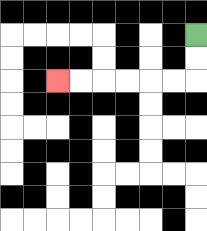{'start': '[8, 1]', 'end': '[2, 3]', 'path_directions': 'D,D,L,L,L,L,L,L', 'path_coordinates': '[[8, 1], [8, 2], [8, 3], [7, 3], [6, 3], [5, 3], [4, 3], [3, 3], [2, 3]]'}